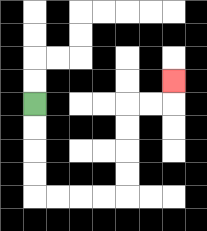{'start': '[1, 4]', 'end': '[7, 3]', 'path_directions': 'D,D,D,D,R,R,R,R,U,U,U,U,R,R,U', 'path_coordinates': '[[1, 4], [1, 5], [1, 6], [1, 7], [1, 8], [2, 8], [3, 8], [4, 8], [5, 8], [5, 7], [5, 6], [5, 5], [5, 4], [6, 4], [7, 4], [7, 3]]'}